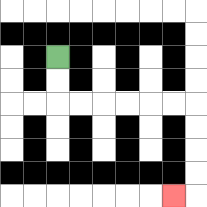{'start': '[2, 2]', 'end': '[7, 8]', 'path_directions': 'D,D,R,R,R,R,R,R,D,D,D,D,L', 'path_coordinates': '[[2, 2], [2, 3], [2, 4], [3, 4], [4, 4], [5, 4], [6, 4], [7, 4], [8, 4], [8, 5], [8, 6], [8, 7], [8, 8], [7, 8]]'}